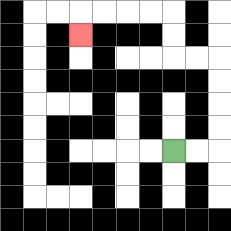{'start': '[7, 6]', 'end': '[3, 1]', 'path_directions': 'R,R,U,U,U,U,L,L,U,U,L,L,L,L,D', 'path_coordinates': '[[7, 6], [8, 6], [9, 6], [9, 5], [9, 4], [9, 3], [9, 2], [8, 2], [7, 2], [7, 1], [7, 0], [6, 0], [5, 0], [4, 0], [3, 0], [3, 1]]'}